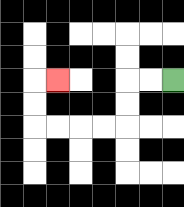{'start': '[7, 3]', 'end': '[2, 3]', 'path_directions': 'L,L,D,D,L,L,L,L,U,U,R', 'path_coordinates': '[[7, 3], [6, 3], [5, 3], [5, 4], [5, 5], [4, 5], [3, 5], [2, 5], [1, 5], [1, 4], [1, 3], [2, 3]]'}